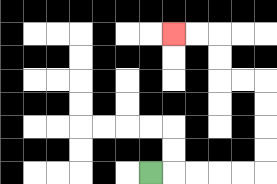{'start': '[6, 7]', 'end': '[7, 1]', 'path_directions': 'R,R,R,R,R,U,U,U,U,L,L,U,U,L,L', 'path_coordinates': '[[6, 7], [7, 7], [8, 7], [9, 7], [10, 7], [11, 7], [11, 6], [11, 5], [11, 4], [11, 3], [10, 3], [9, 3], [9, 2], [9, 1], [8, 1], [7, 1]]'}